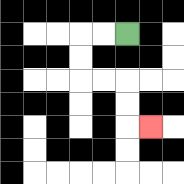{'start': '[5, 1]', 'end': '[6, 5]', 'path_directions': 'L,L,D,D,R,R,D,D,R', 'path_coordinates': '[[5, 1], [4, 1], [3, 1], [3, 2], [3, 3], [4, 3], [5, 3], [5, 4], [5, 5], [6, 5]]'}